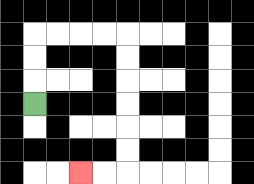{'start': '[1, 4]', 'end': '[3, 7]', 'path_directions': 'U,U,U,R,R,R,R,D,D,D,D,D,D,L,L', 'path_coordinates': '[[1, 4], [1, 3], [1, 2], [1, 1], [2, 1], [3, 1], [4, 1], [5, 1], [5, 2], [5, 3], [5, 4], [5, 5], [5, 6], [5, 7], [4, 7], [3, 7]]'}